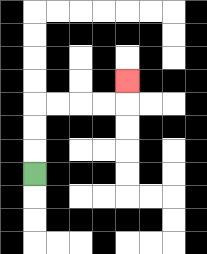{'start': '[1, 7]', 'end': '[5, 3]', 'path_directions': 'U,U,U,R,R,R,R,U', 'path_coordinates': '[[1, 7], [1, 6], [1, 5], [1, 4], [2, 4], [3, 4], [4, 4], [5, 4], [5, 3]]'}